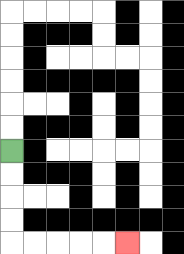{'start': '[0, 6]', 'end': '[5, 10]', 'path_directions': 'D,D,D,D,R,R,R,R,R', 'path_coordinates': '[[0, 6], [0, 7], [0, 8], [0, 9], [0, 10], [1, 10], [2, 10], [3, 10], [4, 10], [5, 10]]'}